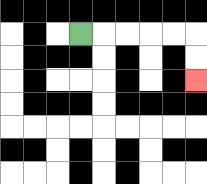{'start': '[3, 1]', 'end': '[8, 3]', 'path_directions': 'R,R,R,R,R,D,D', 'path_coordinates': '[[3, 1], [4, 1], [5, 1], [6, 1], [7, 1], [8, 1], [8, 2], [8, 3]]'}